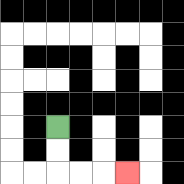{'start': '[2, 5]', 'end': '[5, 7]', 'path_directions': 'D,D,R,R,R', 'path_coordinates': '[[2, 5], [2, 6], [2, 7], [3, 7], [4, 7], [5, 7]]'}